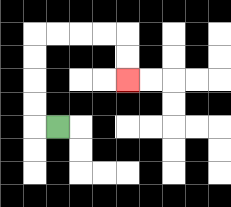{'start': '[2, 5]', 'end': '[5, 3]', 'path_directions': 'L,U,U,U,U,R,R,R,R,D,D', 'path_coordinates': '[[2, 5], [1, 5], [1, 4], [1, 3], [1, 2], [1, 1], [2, 1], [3, 1], [4, 1], [5, 1], [5, 2], [5, 3]]'}